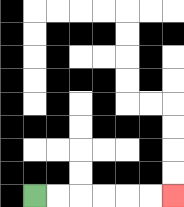{'start': '[1, 8]', 'end': '[7, 8]', 'path_directions': 'R,R,R,R,R,R', 'path_coordinates': '[[1, 8], [2, 8], [3, 8], [4, 8], [5, 8], [6, 8], [7, 8]]'}